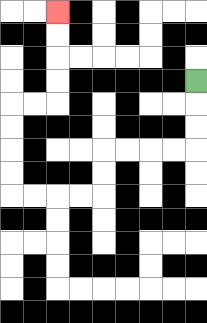{'start': '[8, 3]', 'end': '[2, 0]', 'path_directions': 'D,D,D,L,L,L,L,D,D,L,L,L,L,U,U,U,U,R,R,U,U,U,U', 'path_coordinates': '[[8, 3], [8, 4], [8, 5], [8, 6], [7, 6], [6, 6], [5, 6], [4, 6], [4, 7], [4, 8], [3, 8], [2, 8], [1, 8], [0, 8], [0, 7], [0, 6], [0, 5], [0, 4], [1, 4], [2, 4], [2, 3], [2, 2], [2, 1], [2, 0]]'}